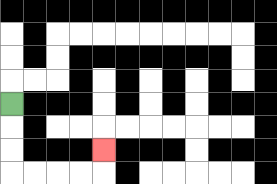{'start': '[0, 4]', 'end': '[4, 6]', 'path_directions': 'D,D,D,R,R,R,R,U', 'path_coordinates': '[[0, 4], [0, 5], [0, 6], [0, 7], [1, 7], [2, 7], [3, 7], [4, 7], [4, 6]]'}